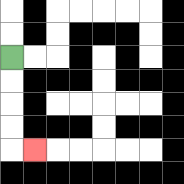{'start': '[0, 2]', 'end': '[1, 6]', 'path_directions': 'D,D,D,D,R', 'path_coordinates': '[[0, 2], [0, 3], [0, 4], [0, 5], [0, 6], [1, 6]]'}